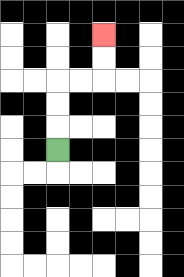{'start': '[2, 6]', 'end': '[4, 1]', 'path_directions': 'U,U,U,R,R,U,U', 'path_coordinates': '[[2, 6], [2, 5], [2, 4], [2, 3], [3, 3], [4, 3], [4, 2], [4, 1]]'}